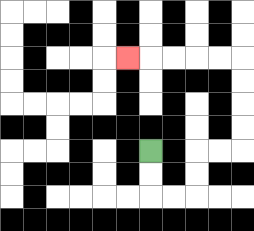{'start': '[6, 6]', 'end': '[5, 2]', 'path_directions': 'D,D,R,R,U,U,R,R,U,U,U,U,L,L,L,L,L', 'path_coordinates': '[[6, 6], [6, 7], [6, 8], [7, 8], [8, 8], [8, 7], [8, 6], [9, 6], [10, 6], [10, 5], [10, 4], [10, 3], [10, 2], [9, 2], [8, 2], [7, 2], [6, 2], [5, 2]]'}